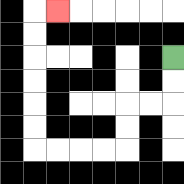{'start': '[7, 2]', 'end': '[2, 0]', 'path_directions': 'D,D,L,L,D,D,L,L,L,L,U,U,U,U,U,U,R', 'path_coordinates': '[[7, 2], [7, 3], [7, 4], [6, 4], [5, 4], [5, 5], [5, 6], [4, 6], [3, 6], [2, 6], [1, 6], [1, 5], [1, 4], [1, 3], [1, 2], [1, 1], [1, 0], [2, 0]]'}